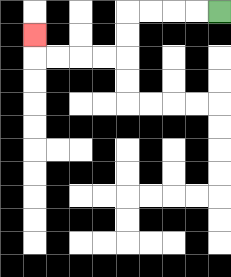{'start': '[9, 0]', 'end': '[1, 1]', 'path_directions': 'L,L,L,L,D,D,L,L,L,L,U', 'path_coordinates': '[[9, 0], [8, 0], [7, 0], [6, 0], [5, 0], [5, 1], [5, 2], [4, 2], [3, 2], [2, 2], [1, 2], [1, 1]]'}